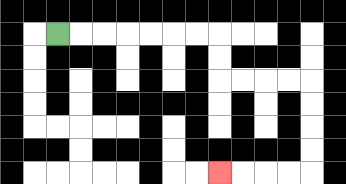{'start': '[2, 1]', 'end': '[9, 7]', 'path_directions': 'R,R,R,R,R,R,R,D,D,R,R,R,R,D,D,D,D,L,L,L,L', 'path_coordinates': '[[2, 1], [3, 1], [4, 1], [5, 1], [6, 1], [7, 1], [8, 1], [9, 1], [9, 2], [9, 3], [10, 3], [11, 3], [12, 3], [13, 3], [13, 4], [13, 5], [13, 6], [13, 7], [12, 7], [11, 7], [10, 7], [9, 7]]'}